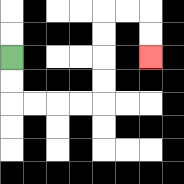{'start': '[0, 2]', 'end': '[6, 2]', 'path_directions': 'D,D,R,R,R,R,U,U,U,U,R,R,D,D', 'path_coordinates': '[[0, 2], [0, 3], [0, 4], [1, 4], [2, 4], [3, 4], [4, 4], [4, 3], [4, 2], [4, 1], [4, 0], [5, 0], [6, 0], [6, 1], [6, 2]]'}